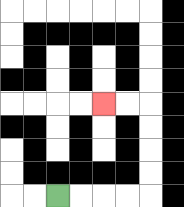{'start': '[2, 8]', 'end': '[4, 4]', 'path_directions': 'R,R,R,R,U,U,U,U,L,L', 'path_coordinates': '[[2, 8], [3, 8], [4, 8], [5, 8], [6, 8], [6, 7], [6, 6], [6, 5], [6, 4], [5, 4], [4, 4]]'}